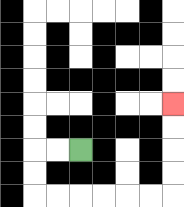{'start': '[3, 6]', 'end': '[7, 4]', 'path_directions': 'L,L,D,D,R,R,R,R,R,R,U,U,U,U', 'path_coordinates': '[[3, 6], [2, 6], [1, 6], [1, 7], [1, 8], [2, 8], [3, 8], [4, 8], [5, 8], [6, 8], [7, 8], [7, 7], [7, 6], [7, 5], [7, 4]]'}